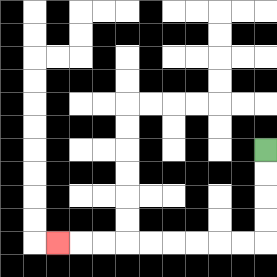{'start': '[11, 6]', 'end': '[2, 10]', 'path_directions': 'D,D,D,D,L,L,L,L,L,L,L,L,L', 'path_coordinates': '[[11, 6], [11, 7], [11, 8], [11, 9], [11, 10], [10, 10], [9, 10], [8, 10], [7, 10], [6, 10], [5, 10], [4, 10], [3, 10], [2, 10]]'}